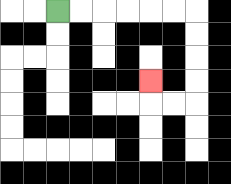{'start': '[2, 0]', 'end': '[6, 3]', 'path_directions': 'R,R,R,R,R,R,D,D,D,D,L,L,U', 'path_coordinates': '[[2, 0], [3, 0], [4, 0], [5, 0], [6, 0], [7, 0], [8, 0], [8, 1], [8, 2], [8, 3], [8, 4], [7, 4], [6, 4], [6, 3]]'}